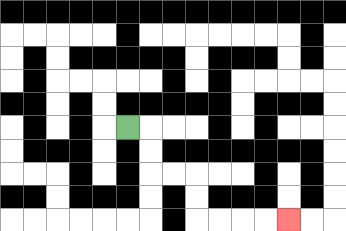{'start': '[5, 5]', 'end': '[12, 9]', 'path_directions': 'R,D,D,R,R,D,D,R,R,R,R', 'path_coordinates': '[[5, 5], [6, 5], [6, 6], [6, 7], [7, 7], [8, 7], [8, 8], [8, 9], [9, 9], [10, 9], [11, 9], [12, 9]]'}